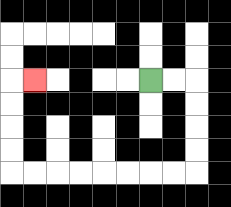{'start': '[6, 3]', 'end': '[1, 3]', 'path_directions': 'R,R,D,D,D,D,L,L,L,L,L,L,L,L,U,U,U,U,R', 'path_coordinates': '[[6, 3], [7, 3], [8, 3], [8, 4], [8, 5], [8, 6], [8, 7], [7, 7], [6, 7], [5, 7], [4, 7], [3, 7], [2, 7], [1, 7], [0, 7], [0, 6], [0, 5], [0, 4], [0, 3], [1, 3]]'}